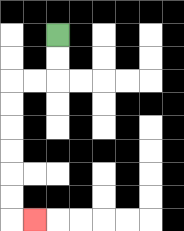{'start': '[2, 1]', 'end': '[1, 9]', 'path_directions': 'D,D,L,L,D,D,D,D,D,D,R', 'path_coordinates': '[[2, 1], [2, 2], [2, 3], [1, 3], [0, 3], [0, 4], [0, 5], [0, 6], [0, 7], [0, 8], [0, 9], [1, 9]]'}